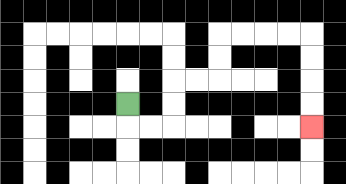{'start': '[5, 4]', 'end': '[13, 5]', 'path_directions': 'D,R,R,U,U,R,R,U,U,R,R,R,R,D,D,D,D', 'path_coordinates': '[[5, 4], [5, 5], [6, 5], [7, 5], [7, 4], [7, 3], [8, 3], [9, 3], [9, 2], [9, 1], [10, 1], [11, 1], [12, 1], [13, 1], [13, 2], [13, 3], [13, 4], [13, 5]]'}